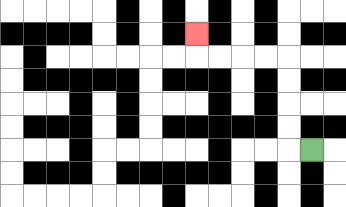{'start': '[13, 6]', 'end': '[8, 1]', 'path_directions': 'L,U,U,U,U,L,L,L,L,U', 'path_coordinates': '[[13, 6], [12, 6], [12, 5], [12, 4], [12, 3], [12, 2], [11, 2], [10, 2], [9, 2], [8, 2], [8, 1]]'}